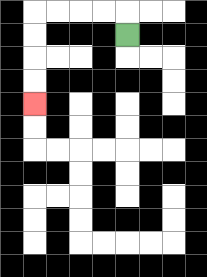{'start': '[5, 1]', 'end': '[1, 4]', 'path_directions': 'U,L,L,L,L,D,D,D,D', 'path_coordinates': '[[5, 1], [5, 0], [4, 0], [3, 0], [2, 0], [1, 0], [1, 1], [1, 2], [1, 3], [1, 4]]'}